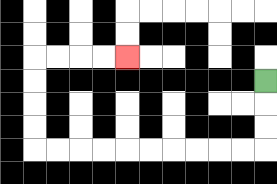{'start': '[11, 3]', 'end': '[5, 2]', 'path_directions': 'D,D,D,L,L,L,L,L,L,L,L,L,L,U,U,U,U,R,R,R,R', 'path_coordinates': '[[11, 3], [11, 4], [11, 5], [11, 6], [10, 6], [9, 6], [8, 6], [7, 6], [6, 6], [5, 6], [4, 6], [3, 6], [2, 6], [1, 6], [1, 5], [1, 4], [1, 3], [1, 2], [2, 2], [3, 2], [4, 2], [5, 2]]'}